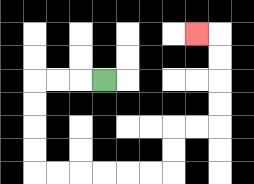{'start': '[4, 3]', 'end': '[8, 1]', 'path_directions': 'L,L,L,D,D,D,D,R,R,R,R,R,R,U,U,R,R,U,U,U,U,L', 'path_coordinates': '[[4, 3], [3, 3], [2, 3], [1, 3], [1, 4], [1, 5], [1, 6], [1, 7], [2, 7], [3, 7], [4, 7], [5, 7], [6, 7], [7, 7], [7, 6], [7, 5], [8, 5], [9, 5], [9, 4], [9, 3], [9, 2], [9, 1], [8, 1]]'}